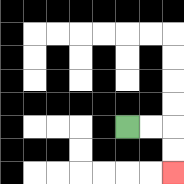{'start': '[5, 5]', 'end': '[7, 7]', 'path_directions': 'R,R,D,D', 'path_coordinates': '[[5, 5], [6, 5], [7, 5], [7, 6], [7, 7]]'}